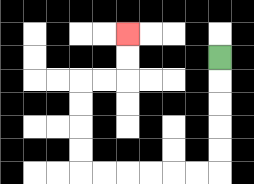{'start': '[9, 2]', 'end': '[5, 1]', 'path_directions': 'D,D,D,D,D,L,L,L,L,L,L,U,U,U,U,R,R,U,U', 'path_coordinates': '[[9, 2], [9, 3], [9, 4], [9, 5], [9, 6], [9, 7], [8, 7], [7, 7], [6, 7], [5, 7], [4, 7], [3, 7], [3, 6], [3, 5], [3, 4], [3, 3], [4, 3], [5, 3], [5, 2], [5, 1]]'}